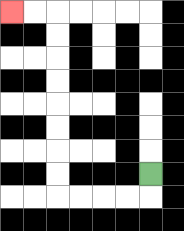{'start': '[6, 7]', 'end': '[0, 0]', 'path_directions': 'D,L,L,L,L,U,U,U,U,U,U,U,U,L,L', 'path_coordinates': '[[6, 7], [6, 8], [5, 8], [4, 8], [3, 8], [2, 8], [2, 7], [2, 6], [2, 5], [2, 4], [2, 3], [2, 2], [2, 1], [2, 0], [1, 0], [0, 0]]'}